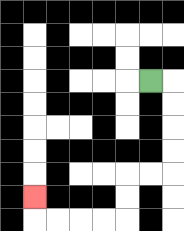{'start': '[6, 3]', 'end': '[1, 8]', 'path_directions': 'R,D,D,D,D,L,L,D,D,L,L,L,L,U', 'path_coordinates': '[[6, 3], [7, 3], [7, 4], [7, 5], [7, 6], [7, 7], [6, 7], [5, 7], [5, 8], [5, 9], [4, 9], [3, 9], [2, 9], [1, 9], [1, 8]]'}